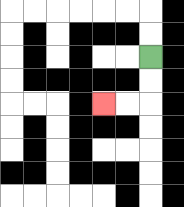{'start': '[6, 2]', 'end': '[4, 4]', 'path_directions': 'D,D,L,L', 'path_coordinates': '[[6, 2], [6, 3], [6, 4], [5, 4], [4, 4]]'}